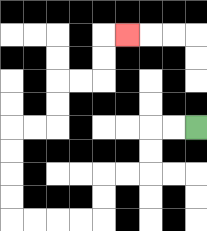{'start': '[8, 5]', 'end': '[5, 1]', 'path_directions': 'L,L,D,D,L,L,D,D,L,L,L,L,U,U,U,U,R,R,U,U,R,R,U,U,R', 'path_coordinates': '[[8, 5], [7, 5], [6, 5], [6, 6], [6, 7], [5, 7], [4, 7], [4, 8], [4, 9], [3, 9], [2, 9], [1, 9], [0, 9], [0, 8], [0, 7], [0, 6], [0, 5], [1, 5], [2, 5], [2, 4], [2, 3], [3, 3], [4, 3], [4, 2], [4, 1], [5, 1]]'}